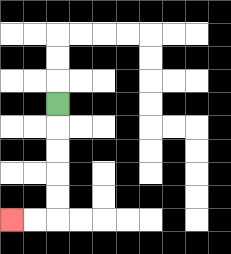{'start': '[2, 4]', 'end': '[0, 9]', 'path_directions': 'D,D,D,D,D,L,L', 'path_coordinates': '[[2, 4], [2, 5], [2, 6], [2, 7], [2, 8], [2, 9], [1, 9], [0, 9]]'}